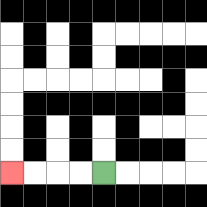{'start': '[4, 7]', 'end': '[0, 7]', 'path_directions': 'L,L,L,L', 'path_coordinates': '[[4, 7], [3, 7], [2, 7], [1, 7], [0, 7]]'}